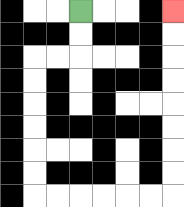{'start': '[3, 0]', 'end': '[7, 0]', 'path_directions': 'D,D,L,L,D,D,D,D,D,D,R,R,R,R,R,R,U,U,U,U,U,U,U,U', 'path_coordinates': '[[3, 0], [3, 1], [3, 2], [2, 2], [1, 2], [1, 3], [1, 4], [1, 5], [1, 6], [1, 7], [1, 8], [2, 8], [3, 8], [4, 8], [5, 8], [6, 8], [7, 8], [7, 7], [7, 6], [7, 5], [7, 4], [7, 3], [7, 2], [7, 1], [7, 0]]'}